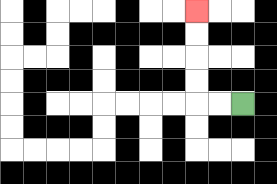{'start': '[10, 4]', 'end': '[8, 0]', 'path_directions': 'L,L,U,U,U,U', 'path_coordinates': '[[10, 4], [9, 4], [8, 4], [8, 3], [8, 2], [8, 1], [8, 0]]'}